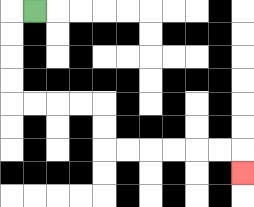{'start': '[1, 0]', 'end': '[10, 7]', 'path_directions': 'L,D,D,D,D,R,R,R,R,D,D,R,R,R,R,R,R,D', 'path_coordinates': '[[1, 0], [0, 0], [0, 1], [0, 2], [0, 3], [0, 4], [1, 4], [2, 4], [3, 4], [4, 4], [4, 5], [4, 6], [5, 6], [6, 6], [7, 6], [8, 6], [9, 6], [10, 6], [10, 7]]'}